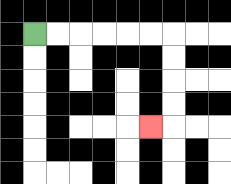{'start': '[1, 1]', 'end': '[6, 5]', 'path_directions': 'R,R,R,R,R,R,D,D,D,D,L', 'path_coordinates': '[[1, 1], [2, 1], [3, 1], [4, 1], [5, 1], [6, 1], [7, 1], [7, 2], [7, 3], [7, 4], [7, 5], [6, 5]]'}